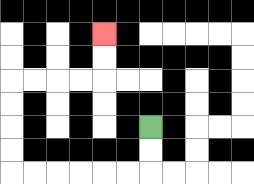{'start': '[6, 5]', 'end': '[4, 1]', 'path_directions': 'D,D,L,L,L,L,L,L,U,U,U,U,R,R,R,R,U,U', 'path_coordinates': '[[6, 5], [6, 6], [6, 7], [5, 7], [4, 7], [3, 7], [2, 7], [1, 7], [0, 7], [0, 6], [0, 5], [0, 4], [0, 3], [1, 3], [2, 3], [3, 3], [4, 3], [4, 2], [4, 1]]'}